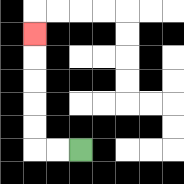{'start': '[3, 6]', 'end': '[1, 1]', 'path_directions': 'L,L,U,U,U,U,U', 'path_coordinates': '[[3, 6], [2, 6], [1, 6], [1, 5], [1, 4], [1, 3], [1, 2], [1, 1]]'}